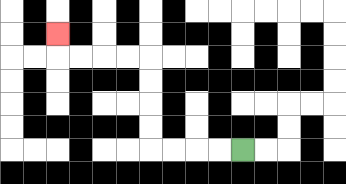{'start': '[10, 6]', 'end': '[2, 1]', 'path_directions': 'L,L,L,L,U,U,U,U,L,L,L,L,U', 'path_coordinates': '[[10, 6], [9, 6], [8, 6], [7, 6], [6, 6], [6, 5], [6, 4], [6, 3], [6, 2], [5, 2], [4, 2], [3, 2], [2, 2], [2, 1]]'}